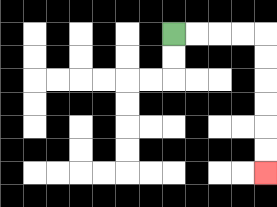{'start': '[7, 1]', 'end': '[11, 7]', 'path_directions': 'R,R,R,R,D,D,D,D,D,D', 'path_coordinates': '[[7, 1], [8, 1], [9, 1], [10, 1], [11, 1], [11, 2], [11, 3], [11, 4], [11, 5], [11, 6], [11, 7]]'}